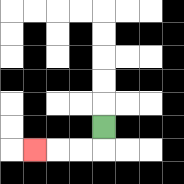{'start': '[4, 5]', 'end': '[1, 6]', 'path_directions': 'D,L,L,L', 'path_coordinates': '[[4, 5], [4, 6], [3, 6], [2, 6], [1, 6]]'}